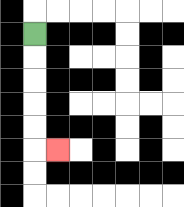{'start': '[1, 1]', 'end': '[2, 6]', 'path_directions': 'D,D,D,D,D,R', 'path_coordinates': '[[1, 1], [1, 2], [1, 3], [1, 4], [1, 5], [1, 6], [2, 6]]'}